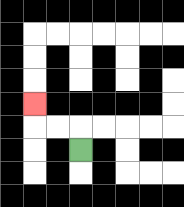{'start': '[3, 6]', 'end': '[1, 4]', 'path_directions': 'U,L,L,U', 'path_coordinates': '[[3, 6], [3, 5], [2, 5], [1, 5], [1, 4]]'}